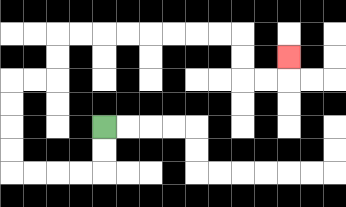{'start': '[4, 5]', 'end': '[12, 2]', 'path_directions': 'D,D,L,L,L,L,U,U,U,U,R,R,U,U,R,R,R,R,R,R,R,R,D,D,R,R,U', 'path_coordinates': '[[4, 5], [4, 6], [4, 7], [3, 7], [2, 7], [1, 7], [0, 7], [0, 6], [0, 5], [0, 4], [0, 3], [1, 3], [2, 3], [2, 2], [2, 1], [3, 1], [4, 1], [5, 1], [6, 1], [7, 1], [8, 1], [9, 1], [10, 1], [10, 2], [10, 3], [11, 3], [12, 3], [12, 2]]'}